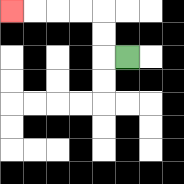{'start': '[5, 2]', 'end': '[0, 0]', 'path_directions': 'L,U,U,L,L,L,L', 'path_coordinates': '[[5, 2], [4, 2], [4, 1], [4, 0], [3, 0], [2, 0], [1, 0], [0, 0]]'}